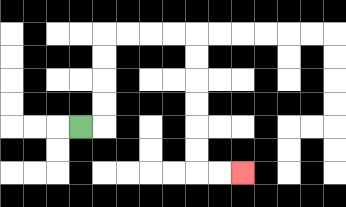{'start': '[3, 5]', 'end': '[10, 7]', 'path_directions': 'R,U,U,U,U,R,R,R,R,D,D,D,D,D,D,R,R', 'path_coordinates': '[[3, 5], [4, 5], [4, 4], [4, 3], [4, 2], [4, 1], [5, 1], [6, 1], [7, 1], [8, 1], [8, 2], [8, 3], [8, 4], [8, 5], [8, 6], [8, 7], [9, 7], [10, 7]]'}